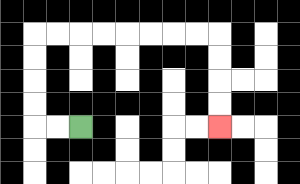{'start': '[3, 5]', 'end': '[9, 5]', 'path_directions': 'L,L,U,U,U,U,R,R,R,R,R,R,R,R,D,D,D,D', 'path_coordinates': '[[3, 5], [2, 5], [1, 5], [1, 4], [1, 3], [1, 2], [1, 1], [2, 1], [3, 1], [4, 1], [5, 1], [6, 1], [7, 1], [8, 1], [9, 1], [9, 2], [9, 3], [9, 4], [9, 5]]'}